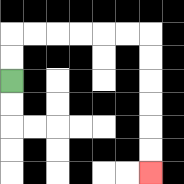{'start': '[0, 3]', 'end': '[6, 7]', 'path_directions': 'U,U,R,R,R,R,R,R,D,D,D,D,D,D', 'path_coordinates': '[[0, 3], [0, 2], [0, 1], [1, 1], [2, 1], [3, 1], [4, 1], [5, 1], [6, 1], [6, 2], [6, 3], [6, 4], [6, 5], [6, 6], [6, 7]]'}